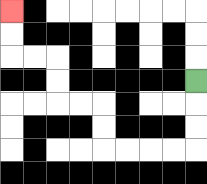{'start': '[8, 3]', 'end': '[0, 0]', 'path_directions': 'D,D,D,L,L,L,L,U,U,L,L,U,U,L,L,U,U', 'path_coordinates': '[[8, 3], [8, 4], [8, 5], [8, 6], [7, 6], [6, 6], [5, 6], [4, 6], [4, 5], [4, 4], [3, 4], [2, 4], [2, 3], [2, 2], [1, 2], [0, 2], [0, 1], [0, 0]]'}